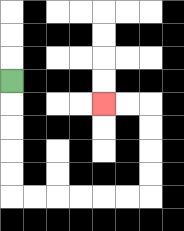{'start': '[0, 3]', 'end': '[4, 4]', 'path_directions': 'D,D,D,D,D,R,R,R,R,R,R,U,U,U,U,L,L', 'path_coordinates': '[[0, 3], [0, 4], [0, 5], [0, 6], [0, 7], [0, 8], [1, 8], [2, 8], [3, 8], [4, 8], [5, 8], [6, 8], [6, 7], [6, 6], [6, 5], [6, 4], [5, 4], [4, 4]]'}